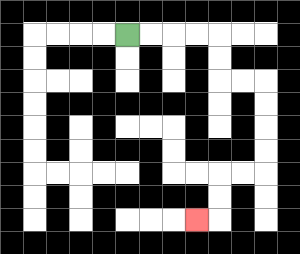{'start': '[5, 1]', 'end': '[8, 9]', 'path_directions': 'R,R,R,R,D,D,R,R,D,D,D,D,L,L,D,D,L', 'path_coordinates': '[[5, 1], [6, 1], [7, 1], [8, 1], [9, 1], [9, 2], [9, 3], [10, 3], [11, 3], [11, 4], [11, 5], [11, 6], [11, 7], [10, 7], [9, 7], [9, 8], [9, 9], [8, 9]]'}